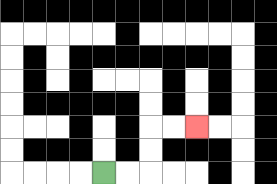{'start': '[4, 7]', 'end': '[8, 5]', 'path_directions': 'R,R,U,U,R,R', 'path_coordinates': '[[4, 7], [5, 7], [6, 7], [6, 6], [6, 5], [7, 5], [8, 5]]'}